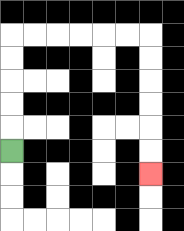{'start': '[0, 6]', 'end': '[6, 7]', 'path_directions': 'U,U,U,U,U,R,R,R,R,R,R,D,D,D,D,D,D', 'path_coordinates': '[[0, 6], [0, 5], [0, 4], [0, 3], [0, 2], [0, 1], [1, 1], [2, 1], [3, 1], [4, 1], [5, 1], [6, 1], [6, 2], [6, 3], [6, 4], [6, 5], [6, 6], [6, 7]]'}